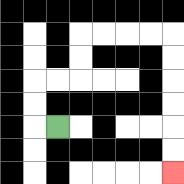{'start': '[2, 5]', 'end': '[7, 7]', 'path_directions': 'L,U,U,R,R,U,U,R,R,R,R,D,D,D,D,D,D', 'path_coordinates': '[[2, 5], [1, 5], [1, 4], [1, 3], [2, 3], [3, 3], [3, 2], [3, 1], [4, 1], [5, 1], [6, 1], [7, 1], [7, 2], [7, 3], [7, 4], [7, 5], [7, 6], [7, 7]]'}